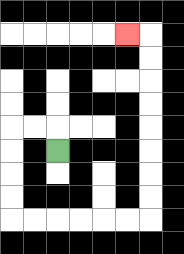{'start': '[2, 6]', 'end': '[5, 1]', 'path_directions': 'U,L,L,D,D,D,D,R,R,R,R,R,R,U,U,U,U,U,U,U,U,L', 'path_coordinates': '[[2, 6], [2, 5], [1, 5], [0, 5], [0, 6], [0, 7], [0, 8], [0, 9], [1, 9], [2, 9], [3, 9], [4, 9], [5, 9], [6, 9], [6, 8], [6, 7], [6, 6], [6, 5], [6, 4], [6, 3], [6, 2], [6, 1], [5, 1]]'}